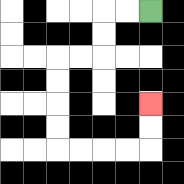{'start': '[6, 0]', 'end': '[6, 4]', 'path_directions': 'L,L,D,D,L,L,D,D,D,D,R,R,R,R,U,U', 'path_coordinates': '[[6, 0], [5, 0], [4, 0], [4, 1], [4, 2], [3, 2], [2, 2], [2, 3], [2, 4], [2, 5], [2, 6], [3, 6], [4, 6], [5, 6], [6, 6], [6, 5], [6, 4]]'}